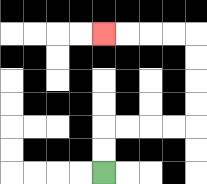{'start': '[4, 7]', 'end': '[4, 1]', 'path_directions': 'U,U,R,R,R,R,U,U,U,U,L,L,L,L', 'path_coordinates': '[[4, 7], [4, 6], [4, 5], [5, 5], [6, 5], [7, 5], [8, 5], [8, 4], [8, 3], [8, 2], [8, 1], [7, 1], [6, 1], [5, 1], [4, 1]]'}